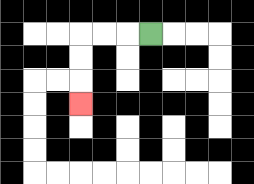{'start': '[6, 1]', 'end': '[3, 4]', 'path_directions': 'L,L,L,D,D,D', 'path_coordinates': '[[6, 1], [5, 1], [4, 1], [3, 1], [3, 2], [3, 3], [3, 4]]'}